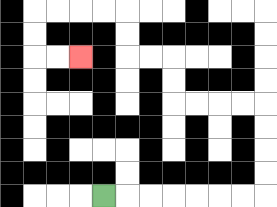{'start': '[4, 8]', 'end': '[3, 2]', 'path_directions': 'R,R,R,R,R,R,R,U,U,U,U,L,L,L,L,U,U,L,L,U,U,L,L,L,L,D,D,R,R', 'path_coordinates': '[[4, 8], [5, 8], [6, 8], [7, 8], [8, 8], [9, 8], [10, 8], [11, 8], [11, 7], [11, 6], [11, 5], [11, 4], [10, 4], [9, 4], [8, 4], [7, 4], [7, 3], [7, 2], [6, 2], [5, 2], [5, 1], [5, 0], [4, 0], [3, 0], [2, 0], [1, 0], [1, 1], [1, 2], [2, 2], [3, 2]]'}